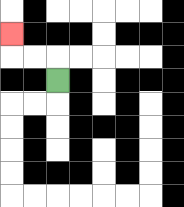{'start': '[2, 3]', 'end': '[0, 1]', 'path_directions': 'U,L,L,U', 'path_coordinates': '[[2, 3], [2, 2], [1, 2], [0, 2], [0, 1]]'}